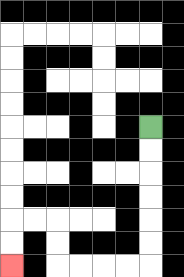{'start': '[6, 5]', 'end': '[0, 11]', 'path_directions': 'D,D,D,D,D,D,L,L,L,L,U,U,L,L,D,D', 'path_coordinates': '[[6, 5], [6, 6], [6, 7], [6, 8], [6, 9], [6, 10], [6, 11], [5, 11], [4, 11], [3, 11], [2, 11], [2, 10], [2, 9], [1, 9], [0, 9], [0, 10], [0, 11]]'}